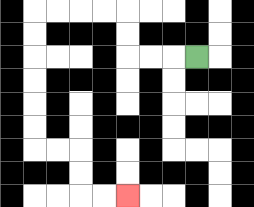{'start': '[8, 2]', 'end': '[5, 8]', 'path_directions': 'L,L,L,U,U,L,L,L,L,D,D,D,D,D,D,R,R,D,D,R,R', 'path_coordinates': '[[8, 2], [7, 2], [6, 2], [5, 2], [5, 1], [5, 0], [4, 0], [3, 0], [2, 0], [1, 0], [1, 1], [1, 2], [1, 3], [1, 4], [1, 5], [1, 6], [2, 6], [3, 6], [3, 7], [3, 8], [4, 8], [5, 8]]'}